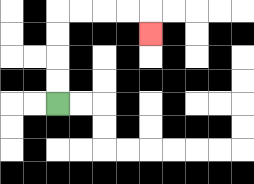{'start': '[2, 4]', 'end': '[6, 1]', 'path_directions': 'U,U,U,U,R,R,R,R,D', 'path_coordinates': '[[2, 4], [2, 3], [2, 2], [2, 1], [2, 0], [3, 0], [4, 0], [5, 0], [6, 0], [6, 1]]'}